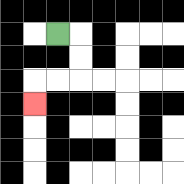{'start': '[2, 1]', 'end': '[1, 4]', 'path_directions': 'R,D,D,L,L,D', 'path_coordinates': '[[2, 1], [3, 1], [3, 2], [3, 3], [2, 3], [1, 3], [1, 4]]'}